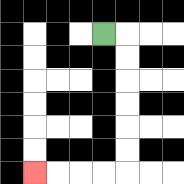{'start': '[4, 1]', 'end': '[1, 7]', 'path_directions': 'R,D,D,D,D,D,D,L,L,L,L', 'path_coordinates': '[[4, 1], [5, 1], [5, 2], [5, 3], [5, 4], [5, 5], [5, 6], [5, 7], [4, 7], [3, 7], [2, 7], [1, 7]]'}